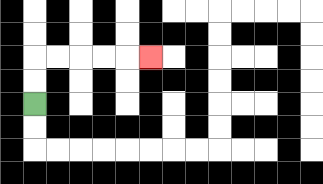{'start': '[1, 4]', 'end': '[6, 2]', 'path_directions': 'U,U,R,R,R,R,R', 'path_coordinates': '[[1, 4], [1, 3], [1, 2], [2, 2], [3, 2], [4, 2], [5, 2], [6, 2]]'}